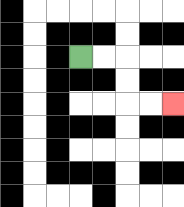{'start': '[3, 2]', 'end': '[7, 4]', 'path_directions': 'R,R,D,D,R,R', 'path_coordinates': '[[3, 2], [4, 2], [5, 2], [5, 3], [5, 4], [6, 4], [7, 4]]'}